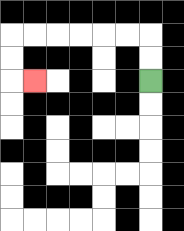{'start': '[6, 3]', 'end': '[1, 3]', 'path_directions': 'U,U,L,L,L,L,L,L,D,D,R', 'path_coordinates': '[[6, 3], [6, 2], [6, 1], [5, 1], [4, 1], [3, 1], [2, 1], [1, 1], [0, 1], [0, 2], [0, 3], [1, 3]]'}